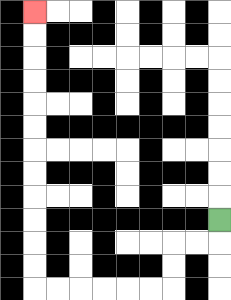{'start': '[9, 9]', 'end': '[1, 0]', 'path_directions': 'D,L,L,D,D,L,L,L,L,L,L,U,U,U,U,U,U,U,U,U,U,U,U', 'path_coordinates': '[[9, 9], [9, 10], [8, 10], [7, 10], [7, 11], [7, 12], [6, 12], [5, 12], [4, 12], [3, 12], [2, 12], [1, 12], [1, 11], [1, 10], [1, 9], [1, 8], [1, 7], [1, 6], [1, 5], [1, 4], [1, 3], [1, 2], [1, 1], [1, 0]]'}